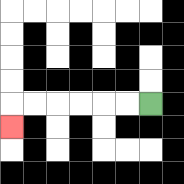{'start': '[6, 4]', 'end': '[0, 5]', 'path_directions': 'L,L,L,L,L,L,D', 'path_coordinates': '[[6, 4], [5, 4], [4, 4], [3, 4], [2, 4], [1, 4], [0, 4], [0, 5]]'}